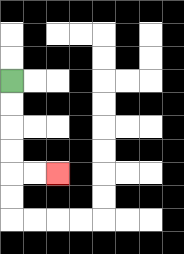{'start': '[0, 3]', 'end': '[2, 7]', 'path_directions': 'D,D,D,D,R,R', 'path_coordinates': '[[0, 3], [0, 4], [0, 5], [0, 6], [0, 7], [1, 7], [2, 7]]'}